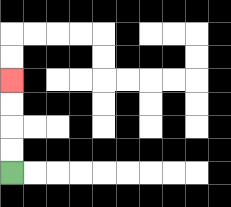{'start': '[0, 7]', 'end': '[0, 3]', 'path_directions': 'U,U,U,U', 'path_coordinates': '[[0, 7], [0, 6], [0, 5], [0, 4], [0, 3]]'}